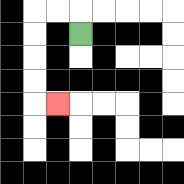{'start': '[3, 1]', 'end': '[2, 4]', 'path_directions': 'U,L,L,D,D,D,D,R', 'path_coordinates': '[[3, 1], [3, 0], [2, 0], [1, 0], [1, 1], [1, 2], [1, 3], [1, 4], [2, 4]]'}